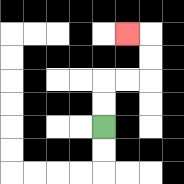{'start': '[4, 5]', 'end': '[5, 1]', 'path_directions': 'U,U,R,R,U,U,L', 'path_coordinates': '[[4, 5], [4, 4], [4, 3], [5, 3], [6, 3], [6, 2], [6, 1], [5, 1]]'}